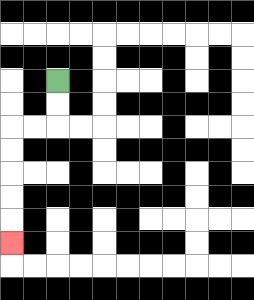{'start': '[2, 3]', 'end': '[0, 10]', 'path_directions': 'D,D,L,L,D,D,D,D,D', 'path_coordinates': '[[2, 3], [2, 4], [2, 5], [1, 5], [0, 5], [0, 6], [0, 7], [0, 8], [0, 9], [0, 10]]'}